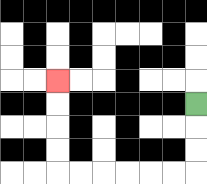{'start': '[8, 4]', 'end': '[2, 3]', 'path_directions': 'D,D,D,L,L,L,L,L,L,U,U,U,U', 'path_coordinates': '[[8, 4], [8, 5], [8, 6], [8, 7], [7, 7], [6, 7], [5, 7], [4, 7], [3, 7], [2, 7], [2, 6], [2, 5], [2, 4], [2, 3]]'}